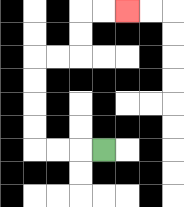{'start': '[4, 6]', 'end': '[5, 0]', 'path_directions': 'L,L,L,U,U,U,U,R,R,U,U,R,R', 'path_coordinates': '[[4, 6], [3, 6], [2, 6], [1, 6], [1, 5], [1, 4], [1, 3], [1, 2], [2, 2], [3, 2], [3, 1], [3, 0], [4, 0], [5, 0]]'}